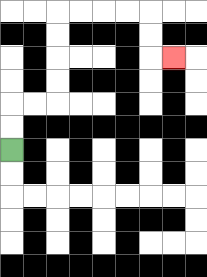{'start': '[0, 6]', 'end': '[7, 2]', 'path_directions': 'U,U,R,R,U,U,U,U,R,R,R,R,D,D,R', 'path_coordinates': '[[0, 6], [0, 5], [0, 4], [1, 4], [2, 4], [2, 3], [2, 2], [2, 1], [2, 0], [3, 0], [4, 0], [5, 0], [6, 0], [6, 1], [6, 2], [7, 2]]'}